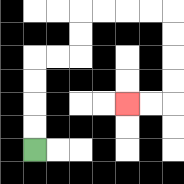{'start': '[1, 6]', 'end': '[5, 4]', 'path_directions': 'U,U,U,U,R,R,U,U,R,R,R,R,D,D,D,D,L,L', 'path_coordinates': '[[1, 6], [1, 5], [1, 4], [1, 3], [1, 2], [2, 2], [3, 2], [3, 1], [3, 0], [4, 0], [5, 0], [6, 0], [7, 0], [7, 1], [7, 2], [7, 3], [7, 4], [6, 4], [5, 4]]'}